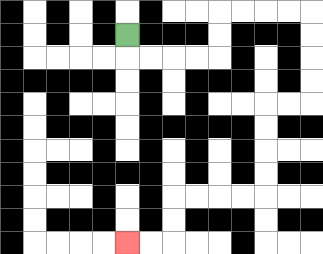{'start': '[5, 1]', 'end': '[5, 10]', 'path_directions': 'D,R,R,R,R,U,U,R,R,R,R,D,D,D,D,L,L,D,D,D,D,L,L,L,L,D,D,L,L', 'path_coordinates': '[[5, 1], [5, 2], [6, 2], [7, 2], [8, 2], [9, 2], [9, 1], [9, 0], [10, 0], [11, 0], [12, 0], [13, 0], [13, 1], [13, 2], [13, 3], [13, 4], [12, 4], [11, 4], [11, 5], [11, 6], [11, 7], [11, 8], [10, 8], [9, 8], [8, 8], [7, 8], [7, 9], [7, 10], [6, 10], [5, 10]]'}